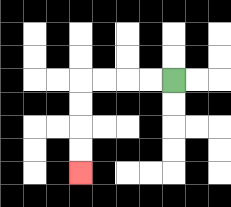{'start': '[7, 3]', 'end': '[3, 7]', 'path_directions': 'L,L,L,L,D,D,D,D', 'path_coordinates': '[[7, 3], [6, 3], [5, 3], [4, 3], [3, 3], [3, 4], [3, 5], [3, 6], [3, 7]]'}